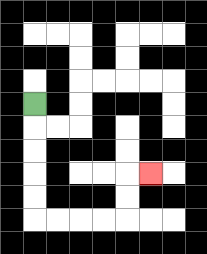{'start': '[1, 4]', 'end': '[6, 7]', 'path_directions': 'D,D,D,D,D,R,R,R,R,U,U,R', 'path_coordinates': '[[1, 4], [1, 5], [1, 6], [1, 7], [1, 8], [1, 9], [2, 9], [3, 9], [4, 9], [5, 9], [5, 8], [5, 7], [6, 7]]'}